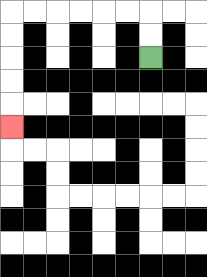{'start': '[6, 2]', 'end': '[0, 5]', 'path_directions': 'U,U,L,L,L,L,L,L,D,D,D,D,D', 'path_coordinates': '[[6, 2], [6, 1], [6, 0], [5, 0], [4, 0], [3, 0], [2, 0], [1, 0], [0, 0], [0, 1], [0, 2], [0, 3], [0, 4], [0, 5]]'}